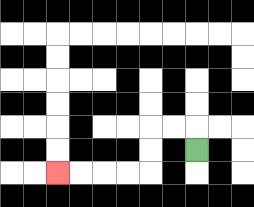{'start': '[8, 6]', 'end': '[2, 7]', 'path_directions': 'U,L,L,D,D,L,L,L,L', 'path_coordinates': '[[8, 6], [8, 5], [7, 5], [6, 5], [6, 6], [6, 7], [5, 7], [4, 7], [3, 7], [2, 7]]'}